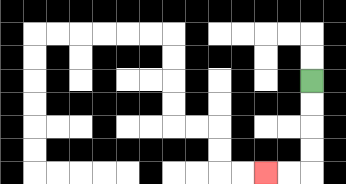{'start': '[13, 3]', 'end': '[11, 7]', 'path_directions': 'D,D,D,D,L,L', 'path_coordinates': '[[13, 3], [13, 4], [13, 5], [13, 6], [13, 7], [12, 7], [11, 7]]'}